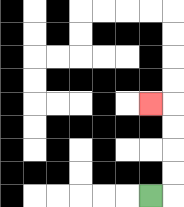{'start': '[6, 8]', 'end': '[6, 4]', 'path_directions': 'R,U,U,U,U,L', 'path_coordinates': '[[6, 8], [7, 8], [7, 7], [7, 6], [7, 5], [7, 4], [6, 4]]'}